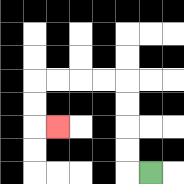{'start': '[6, 7]', 'end': '[2, 5]', 'path_directions': 'L,U,U,U,U,L,L,L,L,D,D,R', 'path_coordinates': '[[6, 7], [5, 7], [5, 6], [5, 5], [5, 4], [5, 3], [4, 3], [3, 3], [2, 3], [1, 3], [1, 4], [1, 5], [2, 5]]'}